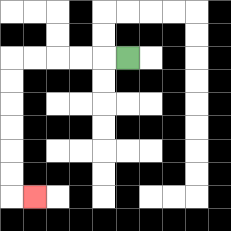{'start': '[5, 2]', 'end': '[1, 8]', 'path_directions': 'L,L,L,L,L,D,D,D,D,D,D,R', 'path_coordinates': '[[5, 2], [4, 2], [3, 2], [2, 2], [1, 2], [0, 2], [0, 3], [0, 4], [0, 5], [0, 6], [0, 7], [0, 8], [1, 8]]'}